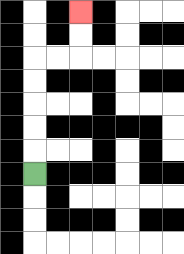{'start': '[1, 7]', 'end': '[3, 0]', 'path_directions': 'U,U,U,U,U,R,R,U,U', 'path_coordinates': '[[1, 7], [1, 6], [1, 5], [1, 4], [1, 3], [1, 2], [2, 2], [3, 2], [3, 1], [3, 0]]'}